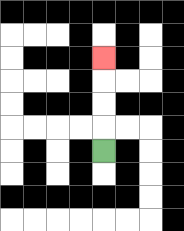{'start': '[4, 6]', 'end': '[4, 2]', 'path_directions': 'U,U,U,U', 'path_coordinates': '[[4, 6], [4, 5], [4, 4], [4, 3], [4, 2]]'}